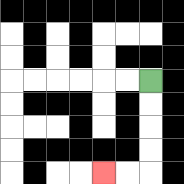{'start': '[6, 3]', 'end': '[4, 7]', 'path_directions': 'D,D,D,D,L,L', 'path_coordinates': '[[6, 3], [6, 4], [6, 5], [6, 6], [6, 7], [5, 7], [4, 7]]'}